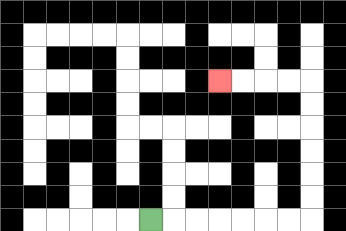{'start': '[6, 9]', 'end': '[9, 3]', 'path_directions': 'R,R,R,R,R,R,R,U,U,U,U,U,U,L,L,L,L', 'path_coordinates': '[[6, 9], [7, 9], [8, 9], [9, 9], [10, 9], [11, 9], [12, 9], [13, 9], [13, 8], [13, 7], [13, 6], [13, 5], [13, 4], [13, 3], [12, 3], [11, 3], [10, 3], [9, 3]]'}